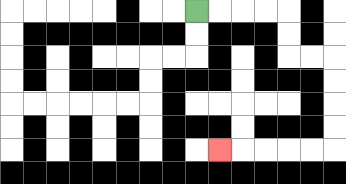{'start': '[8, 0]', 'end': '[9, 6]', 'path_directions': 'R,R,R,R,D,D,R,R,D,D,D,D,L,L,L,L,L', 'path_coordinates': '[[8, 0], [9, 0], [10, 0], [11, 0], [12, 0], [12, 1], [12, 2], [13, 2], [14, 2], [14, 3], [14, 4], [14, 5], [14, 6], [13, 6], [12, 6], [11, 6], [10, 6], [9, 6]]'}